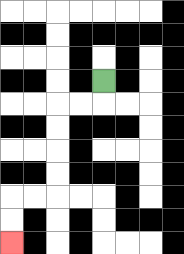{'start': '[4, 3]', 'end': '[0, 10]', 'path_directions': 'D,L,L,D,D,D,D,L,L,D,D', 'path_coordinates': '[[4, 3], [4, 4], [3, 4], [2, 4], [2, 5], [2, 6], [2, 7], [2, 8], [1, 8], [0, 8], [0, 9], [0, 10]]'}